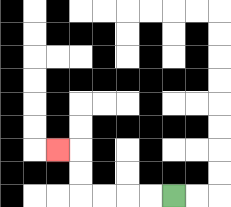{'start': '[7, 8]', 'end': '[2, 6]', 'path_directions': 'L,L,L,L,U,U,L', 'path_coordinates': '[[7, 8], [6, 8], [5, 8], [4, 8], [3, 8], [3, 7], [3, 6], [2, 6]]'}